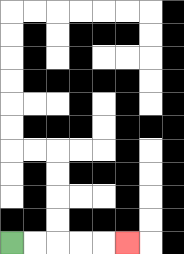{'start': '[0, 10]', 'end': '[5, 10]', 'path_directions': 'R,R,R,R,R', 'path_coordinates': '[[0, 10], [1, 10], [2, 10], [3, 10], [4, 10], [5, 10]]'}